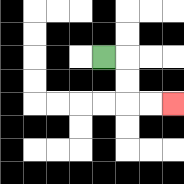{'start': '[4, 2]', 'end': '[7, 4]', 'path_directions': 'R,D,D,R,R', 'path_coordinates': '[[4, 2], [5, 2], [5, 3], [5, 4], [6, 4], [7, 4]]'}